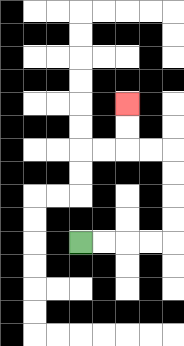{'start': '[3, 10]', 'end': '[5, 4]', 'path_directions': 'R,R,R,R,U,U,U,U,L,L,U,U', 'path_coordinates': '[[3, 10], [4, 10], [5, 10], [6, 10], [7, 10], [7, 9], [7, 8], [7, 7], [7, 6], [6, 6], [5, 6], [5, 5], [5, 4]]'}